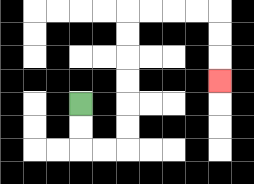{'start': '[3, 4]', 'end': '[9, 3]', 'path_directions': 'D,D,R,R,U,U,U,U,U,U,R,R,R,R,D,D,D', 'path_coordinates': '[[3, 4], [3, 5], [3, 6], [4, 6], [5, 6], [5, 5], [5, 4], [5, 3], [5, 2], [5, 1], [5, 0], [6, 0], [7, 0], [8, 0], [9, 0], [9, 1], [9, 2], [9, 3]]'}